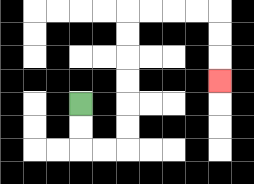{'start': '[3, 4]', 'end': '[9, 3]', 'path_directions': 'D,D,R,R,U,U,U,U,U,U,R,R,R,R,D,D,D', 'path_coordinates': '[[3, 4], [3, 5], [3, 6], [4, 6], [5, 6], [5, 5], [5, 4], [5, 3], [5, 2], [5, 1], [5, 0], [6, 0], [7, 0], [8, 0], [9, 0], [9, 1], [9, 2], [9, 3]]'}